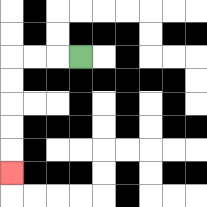{'start': '[3, 2]', 'end': '[0, 7]', 'path_directions': 'L,L,L,D,D,D,D,D', 'path_coordinates': '[[3, 2], [2, 2], [1, 2], [0, 2], [0, 3], [0, 4], [0, 5], [0, 6], [0, 7]]'}